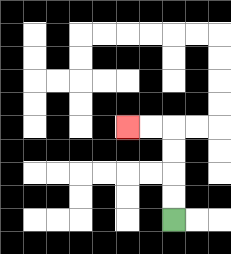{'start': '[7, 9]', 'end': '[5, 5]', 'path_directions': 'U,U,U,U,L,L', 'path_coordinates': '[[7, 9], [7, 8], [7, 7], [7, 6], [7, 5], [6, 5], [5, 5]]'}